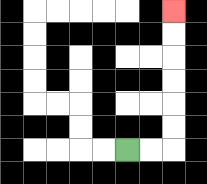{'start': '[5, 6]', 'end': '[7, 0]', 'path_directions': 'R,R,U,U,U,U,U,U', 'path_coordinates': '[[5, 6], [6, 6], [7, 6], [7, 5], [7, 4], [7, 3], [7, 2], [7, 1], [7, 0]]'}